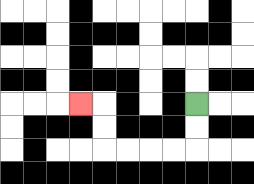{'start': '[8, 4]', 'end': '[3, 4]', 'path_directions': 'D,D,L,L,L,L,U,U,L', 'path_coordinates': '[[8, 4], [8, 5], [8, 6], [7, 6], [6, 6], [5, 6], [4, 6], [4, 5], [4, 4], [3, 4]]'}